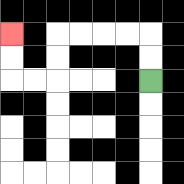{'start': '[6, 3]', 'end': '[0, 1]', 'path_directions': 'U,U,L,L,L,L,D,D,L,L,U,U', 'path_coordinates': '[[6, 3], [6, 2], [6, 1], [5, 1], [4, 1], [3, 1], [2, 1], [2, 2], [2, 3], [1, 3], [0, 3], [0, 2], [0, 1]]'}